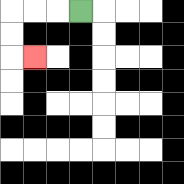{'start': '[3, 0]', 'end': '[1, 2]', 'path_directions': 'L,L,L,D,D,R', 'path_coordinates': '[[3, 0], [2, 0], [1, 0], [0, 0], [0, 1], [0, 2], [1, 2]]'}